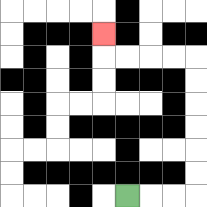{'start': '[5, 8]', 'end': '[4, 1]', 'path_directions': 'R,R,R,U,U,U,U,U,U,L,L,L,L,U', 'path_coordinates': '[[5, 8], [6, 8], [7, 8], [8, 8], [8, 7], [8, 6], [8, 5], [8, 4], [8, 3], [8, 2], [7, 2], [6, 2], [5, 2], [4, 2], [4, 1]]'}